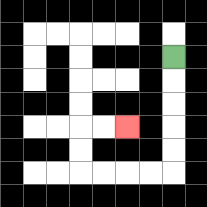{'start': '[7, 2]', 'end': '[5, 5]', 'path_directions': 'D,D,D,D,D,L,L,L,L,U,U,R,R', 'path_coordinates': '[[7, 2], [7, 3], [7, 4], [7, 5], [7, 6], [7, 7], [6, 7], [5, 7], [4, 7], [3, 7], [3, 6], [3, 5], [4, 5], [5, 5]]'}